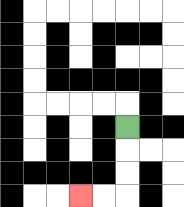{'start': '[5, 5]', 'end': '[3, 8]', 'path_directions': 'D,D,D,L,L', 'path_coordinates': '[[5, 5], [5, 6], [5, 7], [5, 8], [4, 8], [3, 8]]'}